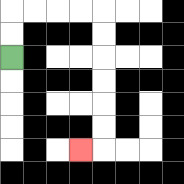{'start': '[0, 2]', 'end': '[3, 6]', 'path_directions': 'U,U,R,R,R,R,D,D,D,D,D,D,L', 'path_coordinates': '[[0, 2], [0, 1], [0, 0], [1, 0], [2, 0], [3, 0], [4, 0], [4, 1], [4, 2], [4, 3], [4, 4], [4, 5], [4, 6], [3, 6]]'}